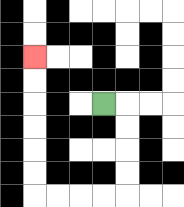{'start': '[4, 4]', 'end': '[1, 2]', 'path_directions': 'R,D,D,D,D,L,L,L,L,U,U,U,U,U,U', 'path_coordinates': '[[4, 4], [5, 4], [5, 5], [5, 6], [5, 7], [5, 8], [4, 8], [3, 8], [2, 8], [1, 8], [1, 7], [1, 6], [1, 5], [1, 4], [1, 3], [1, 2]]'}